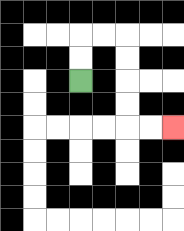{'start': '[3, 3]', 'end': '[7, 5]', 'path_directions': 'U,U,R,R,D,D,D,D,R,R', 'path_coordinates': '[[3, 3], [3, 2], [3, 1], [4, 1], [5, 1], [5, 2], [5, 3], [5, 4], [5, 5], [6, 5], [7, 5]]'}